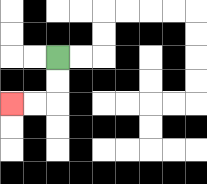{'start': '[2, 2]', 'end': '[0, 4]', 'path_directions': 'D,D,L,L', 'path_coordinates': '[[2, 2], [2, 3], [2, 4], [1, 4], [0, 4]]'}